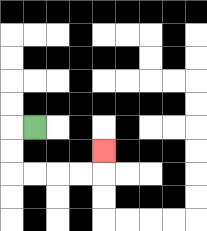{'start': '[1, 5]', 'end': '[4, 6]', 'path_directions': 'L,D,D,R,R,R,R,U', 'path_coordinates': '[[1, 5], [0, 5], [0, 6], [0, 7], [1, 7], [2, 7], [3, 7], [4, 7], [4, 6]]'}